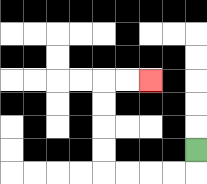{'start': '[8, 6]', 'end': '[6, 3]', 'path_directions': 'D,L,L,L,L,U,U,U,U,R,R', 'path_coordinates': '[[8, 6], [8, 7], [7, 7], [6, 7], [5, 7], [4, 7], [4, 6], [4, 5], [4, 4], [4, 3], [5, 3], [6, 3]]'}